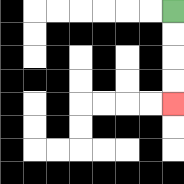{'start': '[7, 0]', 'end': '[7, 4]', 'path_directions': 'D,D,D,D', 'path_coordinates': '[[7, 0], [7, 1], [7, 2], [7, 3], [7, 4]]'}